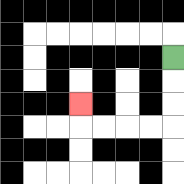{'start': '[7, 2]', 'end': '[3, 4]', 'path_directions': 'D,D,D,L,L,L,L,U', 'path_coordinates': '[[7, 2], [7, 3], [7, 4], [7, 5], [6, 5], [5, 5], [4, 5], [3, 5], [3, 4]]'}